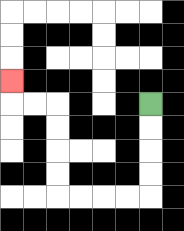{'start': '[6, 4]', 'end': '[0, 3]', 'path_directions': 'D,D,D,D,L,L,L,L,U,U,U,U,L,L,U', 'path_coordinates': '[[6, 4], [6, 5], [6, 6], [6, 7], [6, 8], [5, 8], [4, 8], [3, 8], [2, 8], [2, 7], [2, 6], [2, 5], [2, 4], [1, 4], [0, 4], [0, 3]]'}